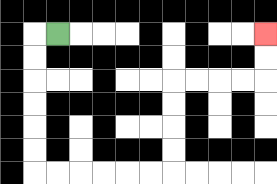{'start': '[2, 1]', 'end': '[11, 1]', 'path_directions': 'L,D,D,D,D,D,D,R,R,R,R,R,R,U,U,U,U,R,R,R,R,U,U', 'path_coordinates': '[[2, 1], [1, 1], [1, 2], [1, 3], [1, 4], [1, 5], [1, 6], [1, 7], [2, 7], [3, 7], [4, 7], [5, 7], [6, 7], [7, 7], [7, 6], [7, 5], [7, 4], [7, 3], [8, 3], [9, 3], [10, 3], [11, 3], [11, 2], [11, 1]]'}